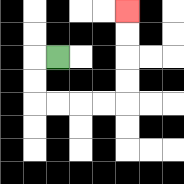{'start': '[2, 2]', 'end': '[5, 0]', 'path_directions': 'L,D,D,R,R,R,R,U,U,U,U', 'path_coordinates': '[[2, 2], [1, 2], [1, 3], [1, 4], [2, 4], [3, 4], [4, 4], [5, 4], [5, 3], [5, 2], [5, 1], [5, 0]]'}